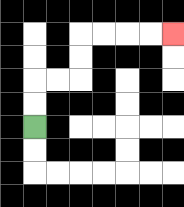{'start': '[1, 5]', 'end': '[7, 1]', 'path_directions': 'U,U,R,R,U,U,R,R,R,R', 'path_coordinates': '[[1, 5], [1, 4], [1, 3], [2, 3], [3, 3], [3, 2], [3, 1], [4, 1], [5, 1], [6, 1], [7, 1]]'}